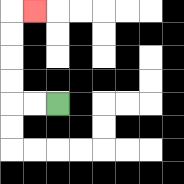{'start': '[2, 4]', 'end': '[1, 0]', 'path_directions': 'L,L,U,U,U,U,R', 'path_coordinates': '[[2, 4], [1, 4], [0, 4], [0, 3], [0, 2], [0, 1], [0, 0], [1, 0]]'}